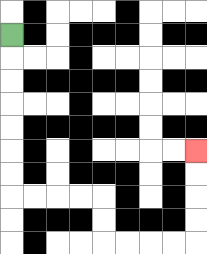{'start': '[0, 1]', 'end': '[8, 6]', 'path_directions': 'D,D,D,D,D,D,D,R,R,R,R,D,D,R,R,R,R,U,U,U,U', 'path_coordinates': '[[0, 1], [0, 2], [0, 3], [0, 4], [0, 5], [0, 6], [0, 7], [0, 8], [1, 8], [2, 8], [3, 8], [4, 8], [4, 9], [4, 10], [5, 10], [6, 10], [7, 10], [8, 10], [8, 9], [8, 8], [8, 7], [8, 6]]'}